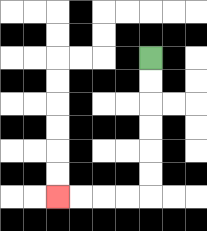{'start': '[6, 2]', 'end': '[2, 8]', 'path_directions': 'D,D,D,D,D,D,L,L,L,L', 'path_coordinates': '[[6, 2], [6, 3], [6, 4], [6, 5], [6, 6], [6, 7], [6, 8], [5, 8], [4, 8], [3, 8], [2, 8]]'}